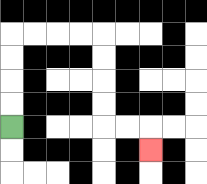{'start': '[0, 5]', 'end': '[6, 6]', 'path_directions': 'U,U,U,U,R,R,R,R,D,D,D,D,R,R,D', 'path_coordinates': '[[0, 5], [0, 4], [0, 3], [0, 2], [0, 1], [1, 1], [2, 1], [3, 1], [4, 1], [4, 2], [4, 3], [4, 4], [4, 5], [5, 5], [6, 5], [6, 6]]'}